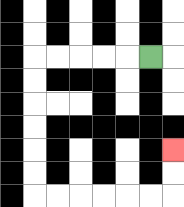{'start': '[6, 2]', 'end': '[7, 6]', 'path_directions': 'L,L,L,L,L,D,D,D,D,D,D,R,R,R,R,R,R,U,U', 'path_coordinates': '[[6, 2], [5, 2], [4, 2], [3, 2], [2, 2], [1, 2], [1, 3], [1, 4], [1, 5], [1, 6], [1, 7], [1, 8], [2, 8], [3, 8], [4, 8], [5, 8], [6, 8], [7, 8], [7, 7], [7, 6]]'}